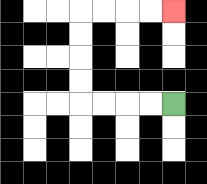{'start': '[7, 4]', 'end': '[7, 0]', 'path_directions': 'L,L,L,L,U,U,U,U,R,R,R,R', 'path_coordinates': '[[7, 4], [6, 4], [5, 4], [4, 4], [3, 4], [3, 3], [3, 2], [3, 1], [3, 0], [4, 0], [5, 0], [6, 0], [7, 0]]'}